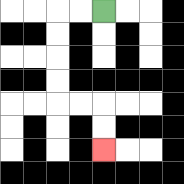{'start': '[4, 0]', 'end': '[4, 6]', 'path_directions': 'L,L,D,D,D,D,R,R,D,D', 'path_coordinates': '[[4, 0], [3, 0], [2, 0], [2, 1], [2, 2], [2, 3], [2, 4], [3, 4], [4, 4], [4, 5], [4, 6]]'}